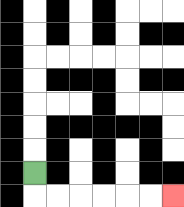{'start': '[1, 7]', 'end': '[7, 8]', 'path_directions': 'D,R,R,R,R,R,R', 'path_coordinates': '[[1, 7], [1, 8], [2, 8], [3, 8], [4, 8], [5, 8], [6, 8], [7, 8]]'}